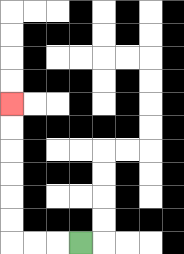{'start': '[3, 10]', 'end': '[0, 4]', 'path_directions': 'L,L,L,U,U,U,U,U,U', 'path_coordinates': '[[3, 10], [2, 10], [1, 10], [0, 10], [0, 9], [0, 8], [0, 7], [0, 6], [0, 5], [0, 4]]'}